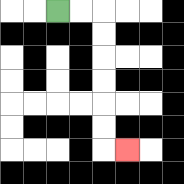{'start': '[2, 0]', 'end': '[5, 6]', 'path_directions': 'R,R,D,D,D,D,D,D,R', 'path_coordinates': '[[2, 0], [3, 0], [4, 0], [4, 1], [4, 2], [4, 3], [4, 4], [4, 5], [4, 6], [5, 6]]'}